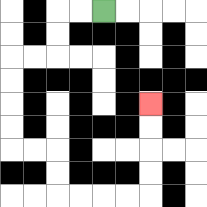{'start': '[4, 0]', 'end': '[6, 4]', 'path_directions': 'L,L,D,D,L,L,D,D,D,D,R,R,D,D,R,R,R,R,U,U,U,U', 'path_coordinates': '[[4, 0], [3, 0], [2, 0], [2, 1], [2, 2], [1, 2], [0, 2], [0, 3], [0, 4], [0, 5], [0, 6], [1, 6], [2, 6], [2, 7], [2, 8], [3, 8], [4, 8], [5, 8], [6, 8], [6, 7], [6, 6], [6, 5], [6, 4]]'}